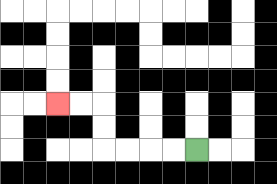{'start': '[8, 6]', 'end': '[2, 4]', 'path_directions': 'L,L,L,L,U,U,L,L', 'path_coordinates': '[[8, 6], [7, 6], [6, 6], [5, 6], [4, 6], [4, 5], [4, 4], [3, 4], [2, 4]]'}